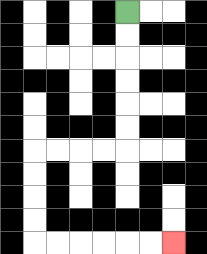{'start': '[5, 0]', 'end': '[7, 10]', 'path_directions': 'D,D,D,D,D,D,L,L,L,L,D,D,D,D,R,R,R,R,R,R', 'path_coordinates': '[[5, 0], [5, 1], [5, 2], [5, 3], [5, 4], [5, 5], [5, 6], [4, 6], [3, 6], [2, 6], [1, 6], [1, 7], [1, 8], [1, 9], [1, 10], [2, 10], [3, 10], [4, 10], [5, 10], [6, 10], [7, 10]]'}